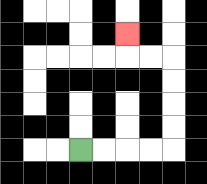{'start': '[3, 6]', 'end': '[5, 1]', 'path_directions': 'R,R,R,R,U,U,U,U,L,L,U', 'path_coordinates': '[[3, 6], [4, 6], [5, 6], [6, 6], [7, 6], [7, 5], [7, 4], [7, 3], [7, 2], [6, 2], [5, 2], [5, 1]]'}